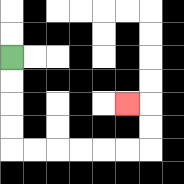{'start': '[0, 2]', 'end': '[5, 4]', 'path_directions': 'D,D,D,D,R,R,R,R,R,R,U,U,L', 'path_coordinates': '[[0, 2], [0, 3], [0, 4], [0, 5], [0, 6], [1, 6], [2, 6], [3, 6], [4, 6], [5, 6], [6, 6], [6, 5], [6, 4], [5, 4]]'}